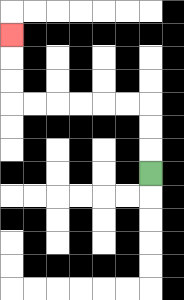{'start': '[6, 7]', 'end': '[0, 1]', 'path_directions': 'U,U,U,L,L,L,L,L,L,U,U,U', 'path_coordinates': '[[6, 7], [6, 6], [6, 5], [6, 4], [5, 4], [4, 4], [3, 4], [2, 4], [1, 4], [0, 4], [0, 3], [0, 2], [0, 1]]'}